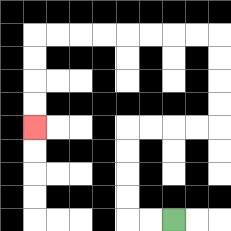{'start': '[7, 9]', 'end': '[1, 5]', 'path_directions': 'L,L,U,U,U,U,R,R,R,R,U,U,U,U,L,L,L,L,L,L,L,L,D,D,D,D', 'path_coordinates': '[[7, 9], [6, 9], [5, 9], [5, 8], [5, 7], [5, 6], [5, 5], [6, 5], [7, 5], [8, 5], [9, 5], [9, 4], [9, 3], [9, 2], [9, 1], [8, 1], [7, 1], [6, 1], [5, 1], [4, 1], [3, 1], [2, 1], [1, 1], [1, 2], [1, 3], [1, 4], [1, 5]]'}